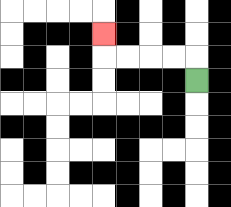{'start': '[8, 3]', 'end': '[4, 1]', 'path_directions': 'U,L,L,L,L,U', 'path_coordinates': '[[8, 3], [8, 2], [7, 2], [6, 2], [5, 2], [4, 2], [4, 1]]'}